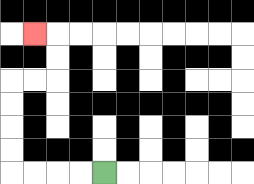{'start': '[4, 7]', 'end': '[1, 1]', 'path_directions': 'L,L,L,L,U,U,U,U,R,R,U,U,L', 'path_coordinates': '[[4, 7], [3, 7], [2, 7], [1, 7], [0, 7], [0, 6], [0, 5], [0, 4], [0, 3], [1, 3], [2, 3], [2, 2], [2, 1], [1, 1]]'}